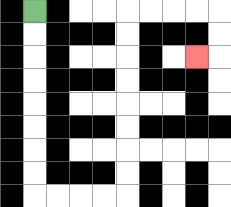{'start': '[1, 0]', 'end': '[8, 2]', 'path_directions': 'D,D,D,D,D,D,D,D,R,R,R,R,U,U,U,U,U,U,U,U,R,R,R,R,D,D,L', 'path_coordinates': '[[1, 0], [1, 1], [1, 2], [1, 3], [1, 4], [1, 5], [1, 6], [1, 7], [1, 8], [2, 8], [3, 8], [4, 8], [5, 8], [5, 7], [5, 6], [5, 5], [5, 4], [5, 3], [5, 2], [5, 1], [5, 0], [6, 0], [7, 0], [8, 0], [9, 0], [9, 1], [9, 2], [8, 2]]'}